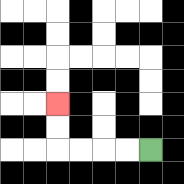{'start': '[6, 6]', 'end': '[2, 4]', 'path_directions': 'L,L,L,L,U,U', 'path_coordinates': '[[6, 6], [5, 6], [4, 6], [3, 6], [2, 6], [2, 5], [2, 4]]'}